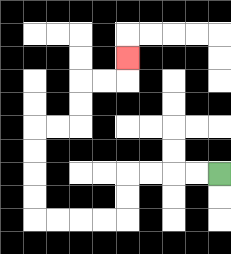{'start': '[9, 7]', 'end': '[5, 2]', 'path_directions': 'L,L,L,L,D,D,L,L,L,L,U,U,U,U,R,R,U,U,R,R,U', 'path_coordinates': '[[9, 7], [8, 7], [7, 7], [6, 7], [5, 7], [5, 8], [5, 9], [4, 9], [3, 9], [2, 9], [1, 9], [1, 8], [1, 7], [1, 6], [1, 5], [2, 5], [3, 5], [3, 4], [3, 3], [4, 3], [5, 3], [5, 2]]'}